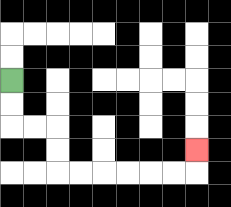{'start': '[0, 3]', 'end': '[8, 6]', 'path_directions': 'D,D,R,R,D,D,R,R,R,R,R,R,U', 'path_coordinates': '[[0, 3], [0, 4], [0, 5], [1, 5], [2, 5], [2, 6], [2, 7], [3, 7], [4, 7], [5, 7], [6, 7], [7, 7], [8, 7], [8, 6]]'}